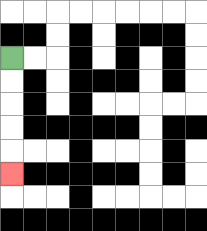{'start': '[0, 2]', 'end': '[0, 7]', 'path_directions': 'D,D,D,D,D', 'path_coordinates': '[[0, 2], [0, 3], [0, 4], [0, 5], [0, 6], [0, 7]]'}